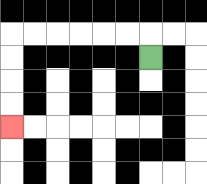{'start': '[6, 2]', 'end': '[0, 5]', 'path_directions': 'U,L,L,L,L,L,L,D,D,D,D', 'path_coordinates': '[[6, 2], [6, 1], [5, 1], [4, 1], [3, 1], [2, 1], [1, 1], [0, 1], [0, 2], [0, 3], [0, 4], [0, 5]]'}